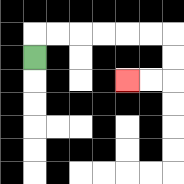{'start': '[1, 2]', 'end': '[5, 3]', 'path_directions': 'U,R,R,R,R,R,R,D,D,L,L', 'path_coordinates': '[[1, 2], [1, 1], [2, 1], [3, 1], [4, 1], [5, 1], [6, 1], [7, 1], [7, 2], [7, 3], [6, 3], [5, 3]]'}